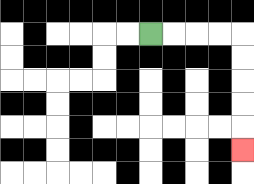{'start': '[6, 1]', 'end': '[10, 6]', 'path_directions': 'R,R,R,R,D,D,D,D,D', 'path_coordinates': '[[6, 1], [7, 1], [8, 1], [9, 1], [10, 1], [10, 2], [10, 3], [10, 4], [10, 5], [10, 6]]'}